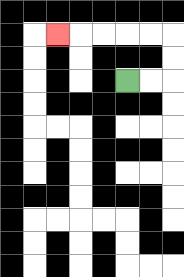{'start': '[5, 3]', 'end': '[2, 1]', 'path_directions': 'R,R,U,U,L,L,L,L,L', 'path_coordinates': '[[5, 3], [6, 3], [7, 3], [7, 2], [7, 1], [6, 1], [5, 1], [4, 1], [3, 1], [2, 1]]'}